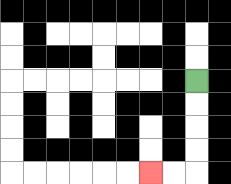{'start': '[8, 3]', 'end': '[6, 7]', 'path_directions': 'D,D,D,D,L,L', 'path_coordinates': '[[8, 3], [8, 4], [8, 5], [8, 6], [8, 7], [7, 7], [6, 7]]'}